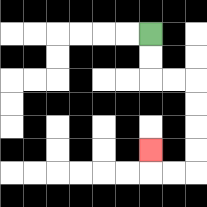{'start': '[6, 1]', 'end': '[6, 6]', 'path_directions': 'D,D,R,R,D,D,D,D,L,L,U', 'path_coordinates': '[[6, 1], [6, 2], [6, 3], [7, 3], [8, 3], [8, 4], [8, 5], [8, 6], [8, 7], [7, 7], [6, 7], [6, 6]]'}